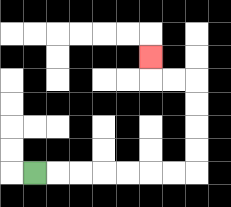{'start': '[1, 7]', 'end': '[6, 2]', 'path_directions': 'R,R,R,R,R,R,R,U,U,U,U,L,L,U', 'path_coordinates': '[[1, 7], [2, 7], [3, 7], [4, 7], [5, 7], [6, 7], [7, 7], [8, 7], [8, 6], [8, 5], [8, 4], [8, 3], [7, 3], [6, 3], [6, 2]]'}